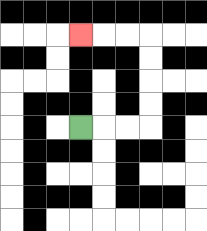{'start': '[3, 5]', 'end': '[3, 1]', 'path_directions': 'R,R,R,U,U,U,U,L,L,L', 'path_coordinates': '[[3, 5], [4, 5], [5, 5], [6, 5], [6, 4], [6, 3], [6, 2], [6, 1], [5, 1], [4, 1], [3, 1]]'}